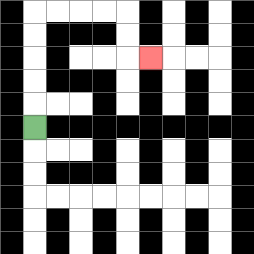{'start': '[1, 5]', 'end': '[6, 2]', 'path_directions': 'U,U,U,U,U,R,R,R,R,D,D,R', 'path_coordinates': '[[1, 5], [1, 4], [1, 3], [1, 2], [1, 1], [1, 0], [2, 0], [3, 0], [4, 0], [5, 0], [5, 1], [5, 2], [6, 2]]'}